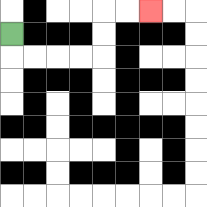{'start': '[0, 1]', 'end': '[6, 0]', 'path_directions': 'D,R,R,R,R,U,U,R,R', 'path_coordinates': '[[0, 1], [0, 2], [1, 2], [2, 2], [3, 2], [4, 2], [4, 1], [4, 0], [5, 0], [6, 0]]'}